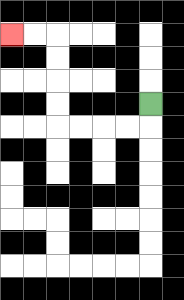{'start': '[6, 4]', 'end': '[0, 1]', 'path_directions': 'D,L,L,L,L,U,U,U,U,L,L', 'path_coordinates': '[[6, 4], [6, 5], [5, 5], [4, 5], [3, 5], [2, 5], [2, 4], [2, 3], [2, 2], [2, 1], [1, 1], [0, 1]]'}